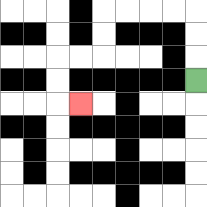{'start': '[8, 3]', 'end': '[3, 4]', 'path_directions': 'U,U,U,L,L,L,L,D,D,L,L,D,D,R', 'path_coordinates': '[[8, 3], [8, 2], [8, 1], [8, 0], [7, 0], [6, 0], [5, 0], [4, 0], [4, 1], [4, 2], [3, 2], [2, 2], [2, 3], [2, 4], [3, 4]]'}